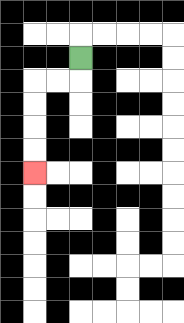{'start': '[3, 2]', 'end': '[1, 7]', 'path_directions': 'D,L,L,D,D,D,D', 'path_coordinates': '[[3, 2], [3, 3], [2, 3], [1, 3], [1, 4], [1, 5], [1, 6], [1, 7]]'}